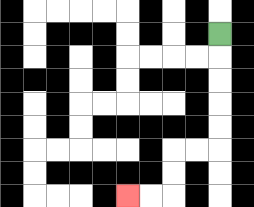{'start': '[9, 1]', 'end': '[5, 8]', 'path_directions': 'D,D,D,D,D,L,L,D,D,L,L', 'path_coordinates': '[[9, 1], [9, 2], [9, 3], [9, 4], [9, 5], [9, 6], [8, 6], [7, 6], [7, 7], [7, 8], [6, 8], [5, 8]]'}